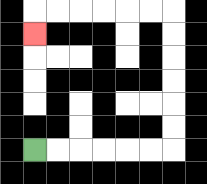{'start': '[1, 6]', 'end': '[1, 1]', 'path_directions': 'R,R,R,R,R,R,U,U,U,U,U,U,L,L,L,L,L,L,D', 'path_coordinates': '[[1, 6], [2, 6], [3, 6], [4, 6], [5, 6], [6, 6], [7, 6], [7, 5], [7, 4], [7, 3], [7, 2], [7, 1], [7, 0], [6, 0], [5, 0], [4, 0], [3, 0], [2, 0], [1, 0], [1, 1]]'}